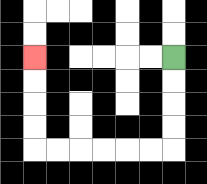{'start': '[7, 2]', 'end': '[1, 2]', 'path_directions': 'D,D,D,D,L,L,L,L,L,L,U,U,U,U', 'path_coordinates': '[[7, 2], [7, 3], [7, 4], [7, 5], [7, 6], [6, 6], [5, 6], [4, 6], [3, 6], [2, 6], [1, 6], [1, 5], [1, 4], [1, 3], [1, 2]]'}